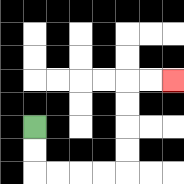{'start': '[1, 5]', 'end': '[7, 3]', 'path_directions': 'D,D,R,R,R,R,U,U,U,U,R,R', 'path_coordinates': '[[1, 5], [1, 6], [1, 7], [2, 7], [3, 7], [4, 7], [5, 7], [5, 6], [5, 5], [5, 4], [5, 3], [6, 3], [7, 3]]'}